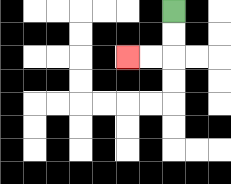{'start': '[7, 0]', 'end': '[5, 2]', 'path_directions': 'D,D,L,L', 'path_coordinates': '[[7, 0], [7, 1], [7, 2], [6, 2], [5, 2]]'}